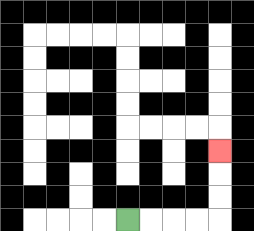{'start': '[5, 9]', 'end': '[9, 6]', 'path_directions': 'R,R,R,R,U,U,U', 'path_coordinates': '[[5, 9], [6, 9], [7, 9], [8, 9], [9, 9], [9, 8], [9, 7], [9, 6]]'}